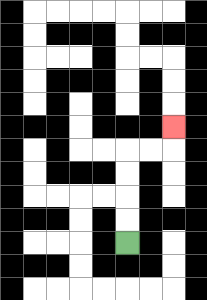{'start': '[5, 10]', 'end': '[7, 5]', 'path_directions': 'U,U,U,U,R,R,U', 'path_coordinates': '[[5, 10], [5, 9], [5, 8], [5, 7], [5, 6], [6, 6], [7, 6], [7, 5]]'}